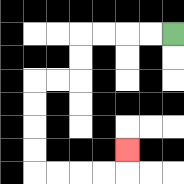{'start': '[7, 1]', 'end': '[5, 6]', 'path_directions': 'L,L,L,L,D,D,L,L,D,D,D,D,R,R,R,R,U', 'path_coordinates': '[[7, 1], [6, 1], [5, 1], [4, 1], [3, 1], [3, 2], [3, 3], [2, 3], [1, 3], [1, 4], [1, 5], [1, 6], [1, 7], [2, 7], [3, 7], [4, 7], [5, 7], [5, 6]]'}